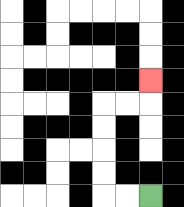{'start': '[6, 8]', 'end': '[6, 3]', 'path_directions': 'L,L,U,U,U,U,R,R,U', 'path_coordinates': '[[6, 8], [5, 8], [4, 8], [4, 7], [4, 6], [4, 5], [4, 4], [5, 4], [6, 4], [6, 3]]'}